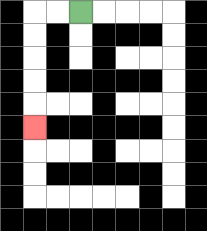{'start': '[3, 0]', 'end': '[1, 5]', 'path_directions': 'L,L,D,D,D,D,D', 'path_coordinates': '[[3, 0], [2, 0], [1, 0], [1, 1], [1, 2], [1, 3], [1, 4], [1, 5]]'}